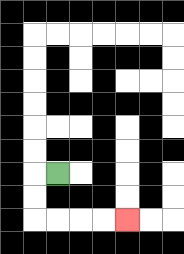{'start': '[2, 7]', 'end': '[5, 9]', 'path_directions': 'L,D,D,R,R,R,R', 'path_coordinates': '[[2, 7], [1, 7], [1, 8], [1, 9], [2, 9], [3, 9], [4, 9], [5, 9]]'}